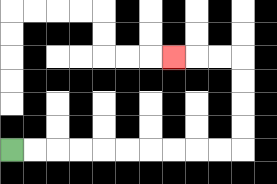{'start': '[0, 6]', 'end': '[7, 2]', 'path_directions': 'R,R,R,R,R,R,R,R,R,R,U,U,U,U,L,L,L', 'path_coordinates': '[[0, 6], [1, 6], [2, 6], [3, 6], [4, 6], [5, 6], [6, 6], [7, 6], [8, 6], [9, 6], [10, 6], [10, 5], [10, 4], [10, 3], [10, 2], [9, 2], [8, 2], [7, 2]]'}